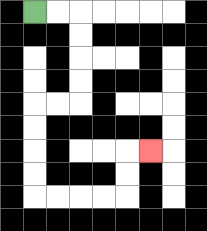{'start': '[1, 0]', 'end': '[6, 6]', 'path_directions': 'R,R,D,D,D,D,L,L,D,D,D,D,R,R,R,R,U,U,R', 'path_coordinates': '[[1, 0], [2, 0], [3, 0], [3, 1], [3, 2], [3, 3], [3, 4], [2, 4], [1, 4], [1, 5], [1, 6], [1, 7], [1, 8], [2, 8], [3, 8], [4, 8], [5, 8], [5, 7], [5, 6], [6, 6]]'}